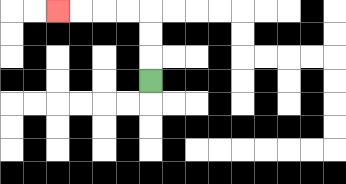{'start': '[6, 3]', 'end': '[2, 0]', 'path_directions': 'U,U,U,L,L,L,L', 'path_coordinates': '[[6, 3], [6, 2], [6, 1], [6, 0], [5, 0], [4, 0], [3, 0], [2, 0]]'}